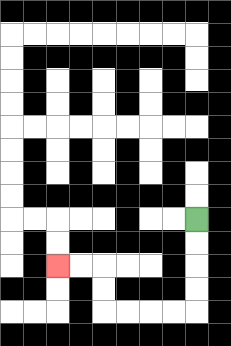{'start': '[8, 9]', 'end': '[2, 11]', 'path_directions': 'D,D,D,D,L,L,L,L,U,U,L,L', 'path_coordinates': '[[8, 9], [8, 10], [8, 11], [8, 12], [8, 13], [7, 13], [6, 13], [5, 13], [4, 13], [4, 12], [4, 11], [3, 11], [2, 11]]'}